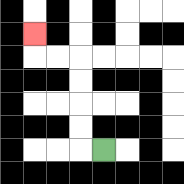{'start': '[4, 6]', 'end': '[1, 1]', 'path_directions': 'L,U,U,U,U,L,L,U', 'path_coordinates': '[[4, 6], [3, 6], [3, 5], [3, 4], [3, 3], [3, 2], [2, 2], [1, 2], [1, 1]]'}